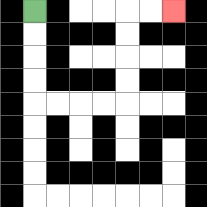{'start': '[1, 0]', 'end': '[7, 0]', 'path_directions': 'D,D,D,D,R,R,R,R,U,U,U,U,R,R', 'path_coordinates': '[[1, 0], [1, 1], [1, 2], [1, 3], [1, 4], [2, 4], [3, 4], [4, 4], [5, 4], [5, 3], [5, 2], [5, 1], [5, 0], [6, 0], [7, 0]]'}